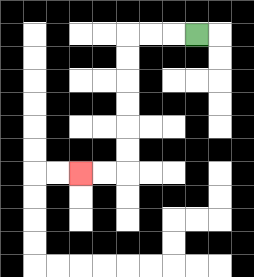{'start': '[8, 1]', 'end': '[3, 7]', 'path_directions': 'L,L,L,D,D,D,D,D,D,L,L', 'path_coordinates': '[[8, 1], [7, 1], [6, 1], [5, 1], [5, 2], [5, 3], [5, 4], [5, 5], [5, 6], [5, 7], [4, 7], [3, 7]]'}